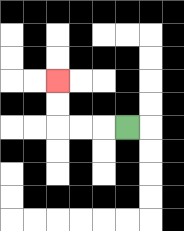{'start': '[5, 5]', 'end': '[2, 3]', 'path_directions': 'L,L,L,U,U', 'path_coordinates': '[[5, 5], [4, 5], [3, 5], [2, 5], [2, 4], [2, 3]]'}